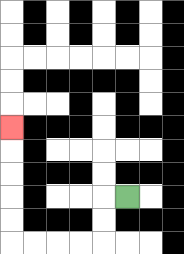{'start': '[5, 8]', 'end': '[0, 5]', 'path_directions': 'L,D,D,L,L,L,L,U,U,U,U,U', 'path_coordinates': '[[5, 8], [4, 8], [4, 9], [4, 10], [3, 10], [2, 10], [1, 10], [0, 10], [0, 9], [0, 8], [0, 7], [0, 6], [0, 5]]'}